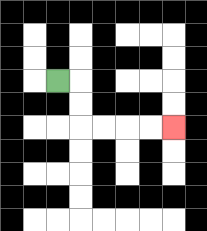{'start': '[2, 3]', 'end': '[7, 5]', 'path_directions': 'R,D,D,R,R,R,R', 'path_coordinates': '[[2, 3], [3, 3], [3, 4], [3, 5], [4, 5], [5, 5], [6, 5], [7, 5]]'}